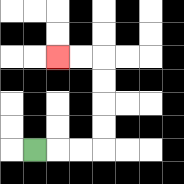{'start': '[1, 6]', 'end': '[2, 2]', 'path_directions': 'R,R,R,U,U,U,U,L,L', 'path_coordinates': '[[1, 6], [2, 6], [3, 6], [4, 6], [4, 5], [4, 4], [4, 3], [4, 2], [3, 2], [2, 2]]'}